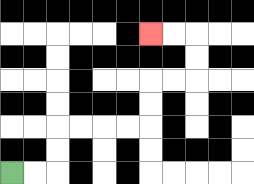{'start': '[0, 7]', 'end': '[6, 1]', 'path_directions': 'R,R,U,U,R,R,R,R,U,U,R,R,U,U,L,L', 'path_coordinates': '[[0, 7], [1, 7], [2, 7], [2, 6], [2, 5], [3, 5], [4, 5], [5, 5], [6, 5], [6, 4], [6, 3], [7, 3], [8, 3], [8, 2], [8, 1], [7, 1], [6, 1]]'}